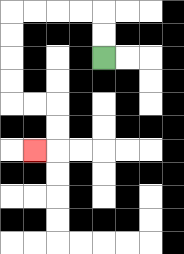{'start': '[4, 2]', 'end': '[1, 6]', 'path_directions': 'U,U,L,L,L,L,D,D,D,D,R,R,D,D,L', 'path_coordinates': '[[4, 2], [4, 1], [4, 0], [3, 0], [2, 0], [1, 0], [0, 0], [0, 1], [0, 2], [0, 3], [0, 4], [1, 4], [2, 4], [2, 5], [2, 6], [1, 6]]'}